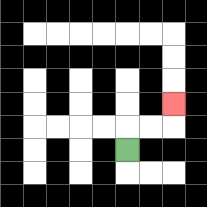{'start': '[5, 6]', 'end': '[7, 4]', 'path_directions': 'U,R,R,U', 'path_coordinates': '[[5, 6], [5, 5], [6, 5], [7, 5], [7, 4]]'}